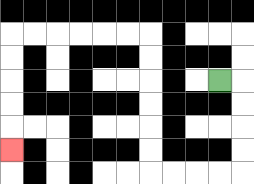{'start': '[9, 3]', 'end': '[0, 6]', 'path_directions': 'R,D,D,D,D,L,L,L,L,U,U,U,U,U,U,L,L,L,L,L,L,D,D,D,D,D', 'path_coordinates': '[[9, 3], [10, 3], [10, 4], [10, 5], [10, 6], [10, 7], [9, 7], [8, 7], [7, 7], [6, 7], [6, 6], [6, 5], [6, 4], [6, 3], [6, 2], [6, 1], [5, 1], [4, 1], [3, 1], [2, 1], [1, 1], [0, 1], [0, 2], [0, 3], [0, 4], [0, 5], [0, 6]]'}